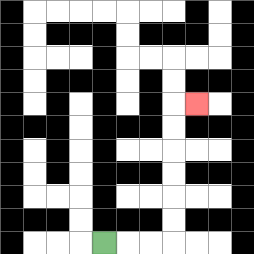{'start': '[4, 10]', 'end': '[8, 4]', 'path_directions': 'R,R,R,U,U,U,U,U,U,R', 'path_coordinates': '[[4, 10], [5, 10], [6, 10], [7, 10], [7, 9], [7, 8], [7, 7], [7, 6], [7, 5], [7, 4], [8, 4]]'}